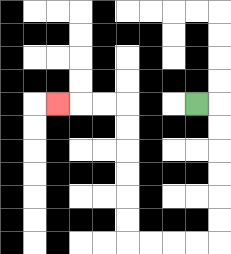{'start': '[8, 4]', 'end': '[2, 4]', 'path_directions': 'R,D,D,D,D,D,D,L,L,L,L,U,U,U,U,U,U,L,L,L', 'path_coordinates': '[[8, 4], [9, 4], [9, 5], [9, 6], [9, 7], [9, 8], [9, 9], [9, 10], [8, 10], [7, 10], [6, 10], [5, 10], [5, 9], [5, 8], [5, 7], [5, 6], [5, 5], [5, 4], [4, 4], [3, 4], [2, 4]]'}